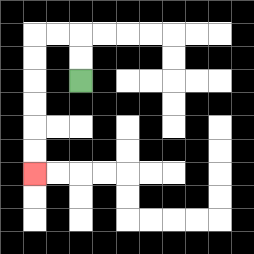{'start': '[3, 3]', 'end': '[1, 7]', 'path_directions': 'U,U,L,L,D,D,D,D,D,D', 'path_coordinates': '[[3, 3], [3, 2], [3, 1], [2, 1], [1, 1], [1, 2], [1, 3], [1, 4], [1, 5], [1, 6], [1, 7]]'}